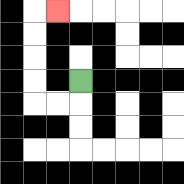{'start': '[3, 3]', 'end': '[2, 0]', 'path_directions': 'D,L,L,U,U,U,U,R', 'path_coordinates': '[[3, 3], [3, 4], [2, 4], [1, 4], [1, 3], [1, 2], [1, 1], [1, 0], [2, 0]]'}